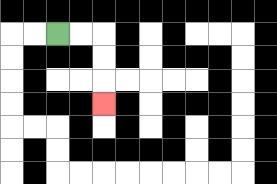{'start': '[2, 1]', 'end': '[4, 4]', 'path_directions': 'R,R,D,D,D', 'path_coordinates': '[[2, 1], [3, 1], [4, 1], [4, 2], [4, 3], [4, 4]]'}